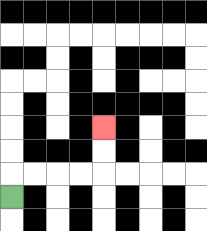{'start': '[0, 8]', 'end': '[4, 5]', 'path_directions': 'U,R,R,R,R,U,U', 'path_coordinates': '[[0, 8], [0, 7], [1, 7], [2, 7], [3, 7], [4, 7], [4, 6], [4, 5]]'}